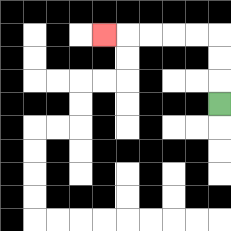{'start': '[9, 4]', 'end': '[4, 1]', 'path_directions': 'U,U,U,L,L,L,L,L', 'path_coordinates': '[[9, 4], [9, 3], [9, 2], [9, 1], [8, 1], [7, 1], [6, 1], [5, 1], [4, 1]]'}